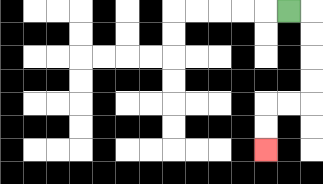{'start': '[12, 0]', 'end': '[11, 6]', 'path_directions': 'R,D,D,D,D,L,L,D,D', 'path_coordinates': '[[12, 0], [13, 0], [13, 1], [13, 2], [13, 3], [13, 4], [12, 4], [11, 4], [11, 5], [11, 6]]'}